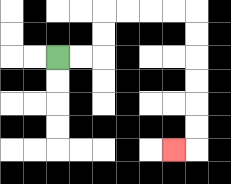{'start': '[2, 2]', 'end': '[7, 6]', 'path_directions': 'R,R,U,U,R,R,R,R,D,D,D,D,D,D,L', 'path_coordinates': '[[2, 2], [3, 2], [4, 2], [4, 1], [4, 0], [5, 0], [6, 0], [7, 0], [8, 0], [8, 1], [8, 2], [8, 3], [8, 4], [8, 5], [8, 6], [7, 6]]'}